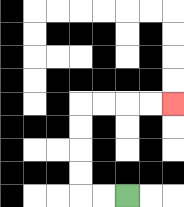{'start': '[5, 8]', 'end': '[7, 4]', 'path_directions': 'L,L,U,U,U,U,R,R,R,R', 'path_coordinates': '[[5, 8], [4, 8], [3, 8], [3, 7], [3, 6], [3, 5], [3, 4], [4, 4], [5, 4], [6, 4], [7, 4]]'}